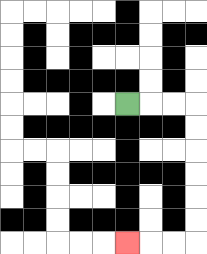{'start': '[5, 4]', 'end': '[5, 10]', 'path_directions': 'R,R,R,D,D,D,D,D,D,L,L,L', 'path_coordinates': '[[5, 4], [6, 4], [7, 4], [8, 4], [8, 5], [8, 6], [8, 7], [8, 8], [8, 9], [8, 10], [7, 10], [6, 10], [5, 10]]'}